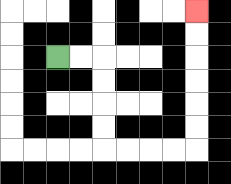{'start': '[2, 2]', 'end': '[8, 0]', 'path_directions': 'R,R,D,D,D,D,R,R,R,R,U,U,U,U,U,U', 'path_coordinates': '[[2, 2], [3, 2], [4, 2], [4, 3], [4, 4], [4, 5], [4, 6], [5, 6], [6, 6], [7, 6], [8, 6], [8, 5], [8, 4], [8, 3], [8, 2], [8, 1], [8, 0]]'}